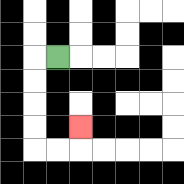{'start': '[2, 2]', 'end': '[3, 5]', 'path_directions': 'L,D,D,D,D,R,R,U', 'path_coordinates': '[[2, 2], [1, 2], [1, 3], [1, 4], [1, 5], [1, 6], [2, 6], [3, 6], [3, 5]]'}